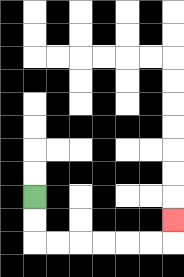{'start': '[1, 8]', 'end': '[7, 9]', 'path_directions': 'D,D,R,R,R,R,R,R,U', 'path_coordinates': '[[1, 8], [1, 9], [1, 10], [2, 10], [3, 10], [4, 10], [5, 10], [6, 10], [7, 10], [7, 9]]'}